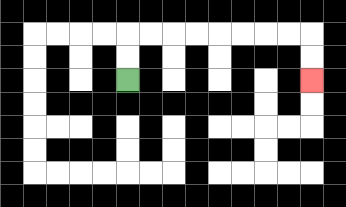{'start': '[5, 3]', 'end': '[13, 3]', 'path_directions': 'U,U,R,R,R,R,R,R,R,R,D,D', 'path_coordinates': '[[5, 3], [5, 2], [5, 1], [6, 1], [7, 1], [8, 1], [9, 1], [10, 1], [11, 1], [12, 1], [13, 1], [13, 2], [13, 3]]'}